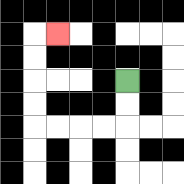{'start': '[5, 3]', 'end': '[2, 1]', 'path_directions': 'D,D,L,L,L,L,U,U,U,U,R', 'path_coordinates': '[[5, 3], [5, 4], [5, 5], [4, 5], [3, 5], [2, 5], [1, 5], [1, 4], [1, 3], [1, 2], [1, 1], [2, 1]]'}